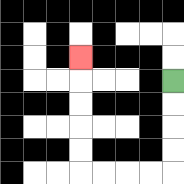{'start': '[7, 3]', 'end': '[3, 2]', 'path_directions': 'D,D,D,D,L,L,L,L,U,U,U,U,U', 'path_coordinates': '[[7, 3], [7, 4], [7, 5], [7, 6], [7, 7], [6, 7], [5, 7], [4, 7], [3, 7], [3, 6], [3, 5], [3, 4], [3, 3], [3, 2]]'}